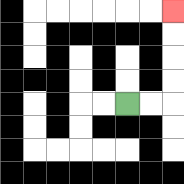{'start': '[5, 4]', 'end': '[7, 0]', 'path_directions': 'R,R,U,U,U,U', 'path_coordinates': '[[5, 4], [6, 4], [7, 4], [7, 3], [7, 2], [7, 1], [7, 0]]'}